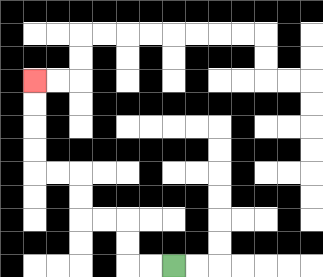{'start': '[7, 11]', 'end': '[1, 3]', 'path_directions': 'L,L,U,U,L,L,U,U,L,L,U,U,U,U', 'path_coordinates': '[[7, 11], [6, 11], [5, 11], [5, 10], [5, 9], [4, 9], [3, 9], [3, 8], [3, 7], [2, 7], [1, 7], [1, 6], [1, 5], [1, 4], [1, 3]]'}